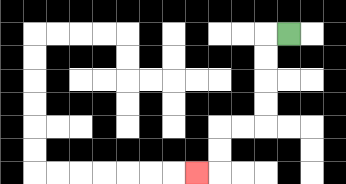{'start': '[12, 1]', 'end': '[8, 7]', 'path_directions': 'L,D,D,D,D,L,L,D,D,L', 'path_coordinates': '[[12, 1], [11, 1], [11, 2], [11, 3], [11, 4], [11, 5], [10, 5], [9, 5], [9, 6], [9, 7], [8, 7]]'}